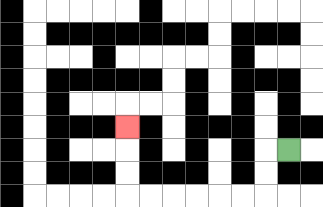{'start': '[12, 6]', 'end': '[5, 5]', 'path_directions': 'L,D,D,L,L,L,L,L,L,U,U,U', 'path_coordinates': '[[12, 6], [11, 6], [11, 7], [11, 8], [10, 8], [9, 8], [8, 8], [7, 8], [6, 8], [5, 8], [5, 7], [5, 6], [5, 5]]'}